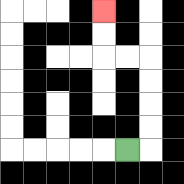{'start': '[5, 6]', 'end': '[4, 0]', 'path_directions': 'R,U,U,U,U,L,L,U,U', 'path_coordinates': '[[5, 6], [6, 6], [6, 5], [6, 4], [6, 3], [6, 2], [5, 2], [4, 2], [4, 1], [4, 0]]'}